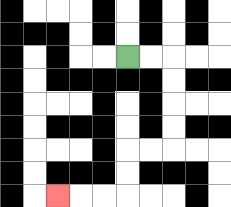{'start': '[5, 2]', 'end': '[2, 8]', 'path_directions': 'R,R,D,D,D,D,L,L,D,D,L,L,L', 'path_coordinates': '[[5, 2], [6, 2], [7, 2], [7, 3], [7, 4], [7, 5], [7, 6], [6, 6], [5, 6], [5, 7], [5, 8], [4, 8], [3, 8], [2, 8]]'}